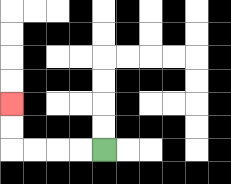{'start': '[4, 6]', 'end': '[0, 4]', 'path_directions': 'L,L,L,L,U,U', 'path_coordinates': '[[4, 6], [3, 6], [2, 6], [1, 6], [0, 6], [0, 5], [0, 4]]'}